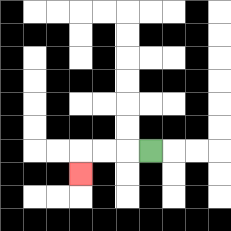{'start': '[6, 6]', 'end': '[3, 7]', 'path_directions': 'L,L,L,D', 'path_coordinates': '[[6, 6], [5, 6], [4, 6], [3, 6], [3, 7]]'}